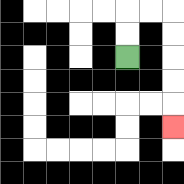{'start': '[5, 2]', 'end': '[7, 5]', 'path_directions': 'U,U,R,R,D,D,D,D,D', 'path_coordinates': '[[5, 2], [5, 1], [5, 0], [6, 0], [7, 0], [7, 1], [7, 2], [7, 3], [7, 4], [7, 5]]'}